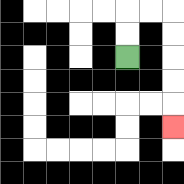{'start': '[5, 2]', 'end': '[7, 5]', 'path_directions': 'U,U,R,R,D,D,D,D,D', 'path_coordinates': '[[5, 2], [5, 1], [5, 0], [6, 0], [7, 0], [7, 1], [7, 2], [7, 3], [7, 4], [7, 5]]'}